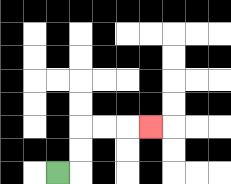{'start': '[2, 7]', 'end': '[6, 5]', 'path_directions': 'R,U,U,R,R,R', 'path_coordinates': '[[2, 7], [3, 7], [3, 6], [3, 5], [4, 5], [5, 5], [6, 5]]'}